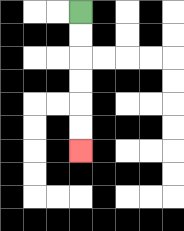{'start': '[3, 0]', 'end': '[3, 6]', 'path_directions': 'D,D,D,D,D,D', 'path_coordinates': '[[3, 0], [3, 1], [3, 2], [3, 3], [3, 4], [3, 5], [3, 6]]'}